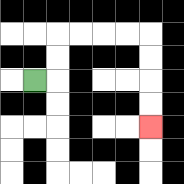{'start': '[1, 3]', 'end': '[6, 5]', 'path_directions': 'R,U,U,R,R,R,R,D,D,D,D', 'path_coordinates': '[[1, 3], [2, 3], [2, 2], [2, 1], [3, 1], [4, 1], [5, 1], [6, 1], [6, 2], [6, 3], [6, 4], [6, 5]]'}